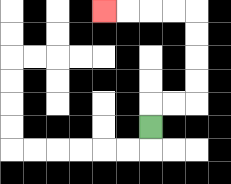{'start': '[6, 5]', 'end': '[4, 0]', 'path_directions': 'U,R,R,U,U,U,U,L,L,L,L', 'path_coordinates': '[[6, 5], [6, 4], [7, 4], [8, 4], [8, 3], [8, 2], [8, 1], [8, 0], [7, 0], [6, 0], [5, 0], [4, 0]]'}